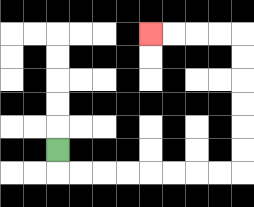{'start': '[2, 6]', 'end': '[6, 1]', 'path_directions': 'D,R,R,R,R,R,R,R,R,U,U,U,U,U,U,L,L,L,L', 'path_coordinates': '[[2, 6], [2, 7], [3, 7], [4, 7], [5, 7], [6, 7], [7, 7], [8, 7], [9, 7], [10, 7], [10, 6], [10, 5], [10, 4], [10, 3], [10, 2], [10, 1], [9, 1], [8, 1], [7, 1], [6, 1]]'}